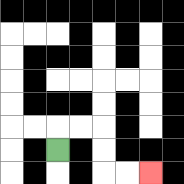{'start': '[2, 6]', 'end': '[6, 7]', 'path_directions': 'U,R,R,D,D,R,R', 'path_coordinates': '[[2, 6], [2, 5], [3, 5], [4, 5], [4, 6], [4, 7], [5, 7], [6, 7]]'}